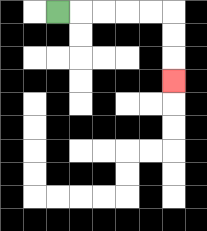{'start': '[2, 0]', 'end': '[7, 3]', 'path_directions': 'R,R,R,R,R,D,D,D', 'path_coordinates': '[[2, 0], [3, 0], [4, 0], [5, 0], [6, 0], [7, 0], [7, 1], [7, 2], [7, 3]]'}